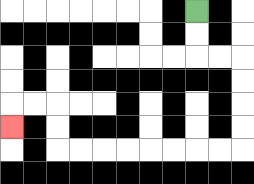{'start': '[8, 0]', 'end': '[0, 5]', 'path_directions': 'D,D,R,R,D,D,D,D,L,L,L,L,L,L,L,L,U,U,L,L,D', 'path_coordinates': '[[8, 0], [8, 1], [8, 2], [9, 2], [10, 2], [10, 3], [10, 4], [10, 5], [10, 6], [9, 6], [8, 6], [7, 6], [6, 6], [5, 6], [4, 6], [3, 6], [2, 6], [2, 5], [2, 4], [1, 4], [0, 4], [0, 5]]'}